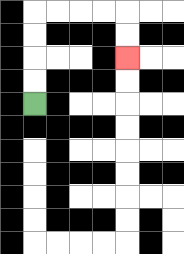{'start': '[1, 4]', 'end': '[5, 2]', 'path_directions': 'U,U,U,U,R,R,R,R,D,D', 'path_coordinates': '[[1, 4], [1, 3], [1, 2], [1, 1], [1, 0], [2, 0], [3, 0], [4, 0], [5, 0], [5, 1], [5, 2]]'}